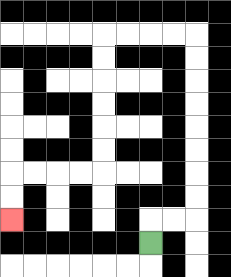{'start': '[6, 10]', 'end': '[0, 9]', 'path_directions': 'U,R,R,U,U,U,U,U,U,U,U,L,L,L,L,D,D,D,D,D,D,L,L,L,L,D,D', 'path_coordinates': '[[6, 10], [6, 9], [7, 9], [8, 9], [8, 8], [8, 7], [8, 6], [8, 5], [8, 4], [8, 3], [8, 2], [8, 1], [7, 1], [6, 1], [5, 1], [4, 1], [4, 2], [4, 3], [4, 4], [4, 5], [4, 6], [4, 7], [3, 7], [2, 7], [1, 7], [0, 7], [0, 8], [0, 9]]'}